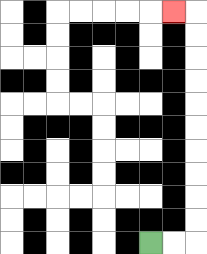{'start': '[6, 10]', 'end': '[7, 0]', 'path_directions': 'R,R,U,U,U,U,U,U,U,U,U,U,L', 'path_coordinates': '[[6, 10], [7, 10], [8, 10], [8, 9], [8, 8], [8, 7], [8, 6], [8, 5], [8, 4], [8, 3], [8, 2], [8, 1], [8, 0], [7, 0]]'}